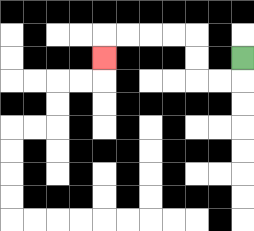{'start': '[10, 2]', 'end': '[4, 2]', 'path_directions': 'D,L,L,U,U,L,L,L,L,D', 'path_coordinates': '[[10, 2], [10, 3], [9, 3], [8, 3], [8, 2], [8, 1], [7, 1], [6, 1], [5, 1], [4, 1], [4, 2]]'}